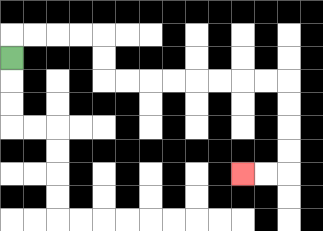{'start': '[0, 2]', 'end': '[10, 7]', 'path_directions': 'U,R,R,R,R,D,D,R,R,R,R,R,R,R,R,D,D,D,D,L,L', 'path_coordinates': '[[0, 2], [0, 1], [1, 1], [2, 1], [3, 1], [4, 1], [4, 2], [4, 3], [5, 3], [6, 3], [7, 3], [8, 3], [9, 3], [10, 3], [11, 3], [12, 3], [12, 4], [12, 5], [12, 6], [12, 7], [11, 7], [10, 7]]'}